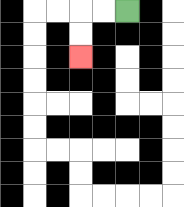{'start': '[5, 0]', 'end': '[3, 2]', 'path_directions': 'L,L,D,D', 'path_coordinates': '[[5, 0], [4, 0], [3, 0], [3, 1], [3, 2]]'}